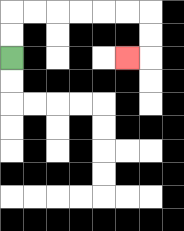{'start': '[0, 2]', 'end': '[5, 2]', 'path_directions': 'U,U,R,R,R,R,R,R,D,D,L', 'path_coordinates': '[[0, 2], [0, 1], [0, 0], [1, 0], [2, 0], [3, 0], [4, 0], [5, 0], [6, 0], [6, 1], [6, 2], [5, 2]]'}